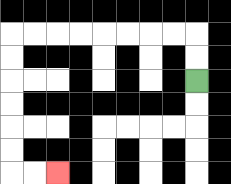{'start': '[8, 3]', 'end': '[2, 7]', 'path_directions': 'U,U,L,L,L,L,L,L,L,L,D,D,D,D,D,D,R,R', 'path_coordinates': '[[8, 3], [8, 2], [8, 1], [7, 1], [6, 1], [5, 1], [4, 1], [3, 1], [2, 1], [1, 1], [0, 1], [0, 2], [0, 3], [0, 4], [0, 5], [0, 6], [0, 7], [1, 7], [2, 7]]'}